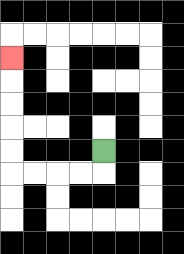{'start': '[4, 6]', 'end': '[0, 2]', 'path_directions': 'D,L,L,L,L,U,U,U,U,U', 'path_coordinates': '[[4, 6], [4, 7], [3, 7], [2, 7], [1, 7], [0, 7], [0, 6], [0, 5], [0, 4], [0, 3], [0, 2]]'}